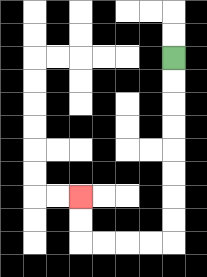{'start': '[7, 2]', 'end': '[3, 8]', 'path_directions': 'D,D,D,D,D,D,D,D,L,L,L,L,U,U', 'path_coordinates': '[[7, 2], [7, 3], [7, 4], [7, 5], [7, 6], [7, 7], [7, 8], [7, 9], [7, 10], [6, 10], [5, 10], [4, 10], [3, 10], [3, 9], [3, 8]]'}